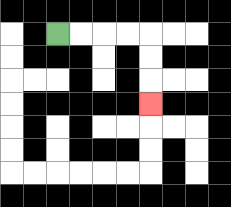{'start': '[2, 1]', 'end': '[6, 4]', 'path_directions': 'R,R,R,R,D,D,D', 'path_coordinates': '[[2, 1], [3, 1], [4, 1], [5, 1], [6, 1], [6, 2], [6, 3], [6, 4]]'}